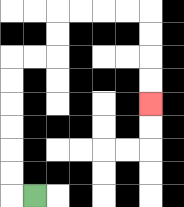{'start': '[1, 8]', 'end': '[6, 4]', 'path_directions': 'L,U,U,U,U,U,U,R,R,U,U,R,R,R,R,D,D,D,D', 'path_coordinates': '[[1, 8], [0, 8], [0, 7], [0, 6], [0, 5], [0, 4], [0, 3], [0, 2], [1, 2], [2, 2], [2, 1], [2, 0], [3, 0], [4, 0], [5, 0], [6, 0], [6, 1], [6, 2], [6, 3], [6, 4]]'}